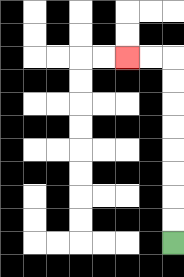{'start': '[7, 10]', 'end': '[5, 2]', 'path_directions': 'U,U,U,U,U,U,U,U,L,L', 'path_coordinates': '[[7, 10], [7, 9], [7, 8], [7, 7], [7, 6], [7, 5], [7, 4], [7, 3], [7, 2], [6, 2], [5, 2]]'}